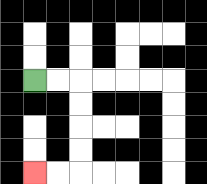{'start': '[1, 3]', 'end': '[1, 7]', 'path_directions': 'R,R,D,D,D,D,L,L', 'path_coordinates': '[[1, 3], [2, 3], [3, 3], [3, 4], [3, 5], [3, 6], [3, 7], [2, 7], [1, 7]]'}